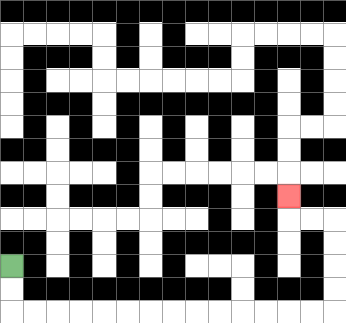{'start': '[0, 11]', 'end': '[12, 8]', 'path_directions': 'D,D,R,R,R,R,R,R,R,R,R,R,R,R,R,R,U,U,U,U,L,L,U', 'path_coordinates': '[[0, 11], [0, 12], [0, 13], [1, 13], [2, 13], [3, 13], [4, 13], [5, 13], [6, 13], [7, 13], [8, 13], [9, 13], [10, 13], [11, 13], [12, 13], [13, 13], [14, 13], [14, 12], [14, 11], [14, 10], [14, 9], [13, 9], [12, 9], [12, 8]]'}